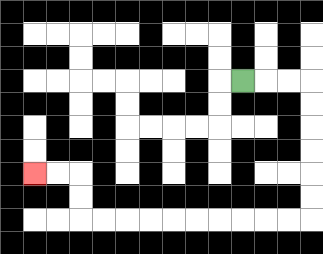{'start': '[10, 3]', 'end': '[1, 7]', 'path_directions': 'R,R,R,D,D,D,D,D,D,L,L,L,L,L,L,L,L,L,L,U,U,L,L', 'path_coordinates': '[[10, 3], [11, 3], [12, 3], [13, 3], [13, 4], [13, 5], [13, 6], [13, 7], [13, 8], [13, 9], [12, 9], [11, 9], [10, 9], [9, 9], [8, 9], [7, 9], [6, 9], [5, 9], [4, 9], [3, 9], [3, 8], [3, 7], [2, 7], [1, 7]]'}